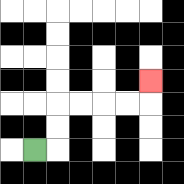{'start': '[1, 6]', 'end': '[6, 3]', 'path_directions': 'R,U,U,R,R,R,R,U', 'path_coordinates': '[[1, 6], [2, 6], [2, 5], [2, 4], [3, 4], [4, 4], [5, 4], [6, 4], [6, 3]]'}